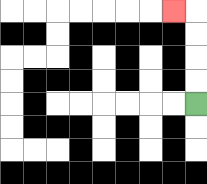{'start': '[8, 4]', 'end': '[7, 0]', 'path_directions': 'U,U,U,U,L', 'path_coordinates': '[[8, 4], [8, 3], [8, 2], [8, 1], [8, 0], [7, 0]]'}